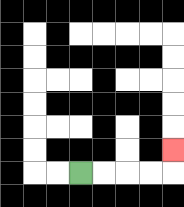{'start': '[3, 7]', 'end': '[7, 6]', 'path_directions': 'R,R,R,R,U', 'path_coordinates': '[[3, 7], [4, 7], [5, 7], [6, 7], [7, 7], [7, 6]]'}